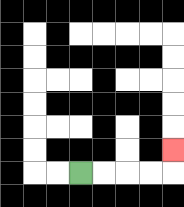{'start': '[3, 7]', 'end': '[7, 6]', 'path_directions': 'R,R,R,R,U', 'path_coordinates': '[[3, 7], [4, 7], [5, 7], [6, 7], [7, 7], [7, 6]]'}